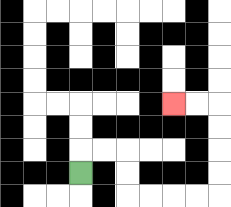{'start': '[3, 7]', 'end': '[7, 4]', 'path_directions': 'U,R,R,D,D,R,R,R,R,U,U,U,U,L,L', 'path_coordinates': '[[3, 7], [3, 6], [4, 6], [5, 6], [5, 7], [5, 8], [6, 8], [7, 8], [8, 8], [9, 8], [9, 7], [9, 6], [9, 5], [9, 4], [8, 4], [7, 4]]'}